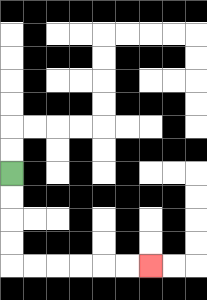{'start': '[0, 7]', 'end': '[6, 11]', 'path_directions': 'D,D,D,D,R,R,R,R,R,R', 'path_coordinates': '[[0, 7], [0, 8], [0, 9], [0, 10], [0, 11], [1, 11], [2, 11], [3, 11], [4, 11], [5, 11], [6, 11]]'}